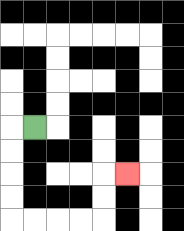{'start': '[1, 5]', 'end': '[5, 7]', 'path_directions': 'L,D,D,D,D,R,R,R,R,U,U,R', 'path_coordinates': '[[1, 5], [0, 5], [0, 6], [0, 7], [0, 8], [0, 9], [1, 9], [2, 9], [3, 9], [4, 9], [4, 8], [4, 7], [5, 7]]'}